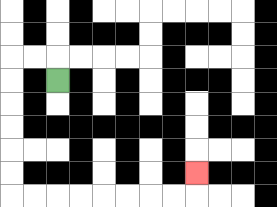{'start': '[2, 3]', 'end': '[8, 7]', 'path_directions': 'U,L,L,D,D,D,D,D,D,R,R,R,R,R,R,R,R,U', 'path_coordinates': '[[2, 3], [2, 2], [1, 2], [0, 2], [0, 3], [0, 4], [0, 5], [0, 6], [0, 7], [0, 8], [1, 8], [2, 8], [3, 8], [4, 8], [5, 8], [6, 8], [7, 8], [8, 8], [8, 7]]'}